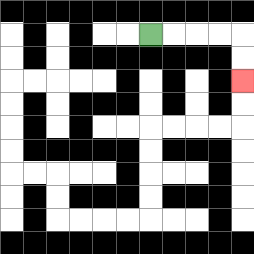{'start': '[6, 1]', 'end': '[10, 3]', 'path_directions': 'R,R,R,R,D,D', 'path_coordinates': '[[6, 1], [7, 1], [8, 1], [9, 1], [10, 1], [10, 2], [10, 3]]'}